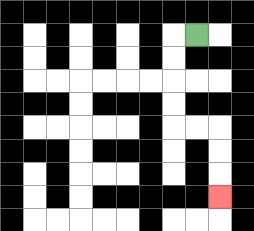{'start': '[8, 1]', 'end': '[9, 8]', 'path_directions': 'L,D,D,D,D,R,R,D,D,D', 'path_coordinates': '[[8, 1], [7, 1], [7, 2], [7, 3], [7, 4], [7, 5], [8, 5], [9, 5], [9, 6], [9, 7], [9, 8]]'}